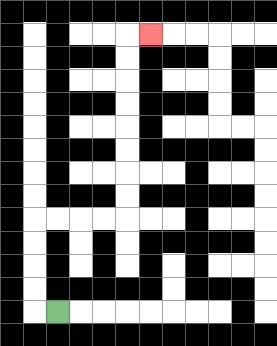{'start': '[2, 13]', 'end': '[6, 1]', 'path_directions': 'L,U,U,U,U,R,R,R,R,U,U,U,U,U,U,U,U,R', 'path_coordinates': '[[2, 13], [1, 13], [1, 12], [1, 11], [1, 10], [1, 9], [2, 9], [3, 9], [4, 9], [5, 9], [5, 8], [5, 7], [5, 6], [5, 5], [5, 4], [5, 3], [5, 2], [5, 1], [6, 1]]'}